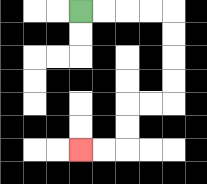{'start': '[3, 0]', 'end': '[3, 6]', 'path_directions': 'R,R,R,R,D,D,D,D,L,L,D,D,L,L', 'path_coordinates': '[[3, 0], [4, 0], [5, 0], [6, 0], [7, 0], [7, 1], [7, 2], [7, 3], [7, 4], [6, 4], [5, 4], [5, 5], [5, 6], [4, 6], [3, 6]]'}